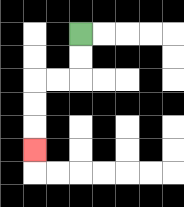{'start': '[3, 1]', 'end': '[1, 6]', 'path_directions': 'D,D,L,L,D,D,D', 'path_coordinates': '[[3, 1], [3, 2], [3, 3], [2, 3], [1, 3], [1, 4], [1, 5], [1, 6]]'}